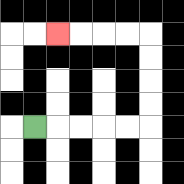{'start': '[1, 5]', 'end': '[2, 1]', 'path_directions': 'R,R,R,R,R,U,U,U,U,L,L,L,L', 'path_coordinates': '[[1, 5], [2, 5], [3, 5], [4, 5], [5, 5], [6, 5], [6, 4], [6, 3], [6, 2], [6, 1], [5, 1], [4, 1], [3, 1], [2, 1]]'}